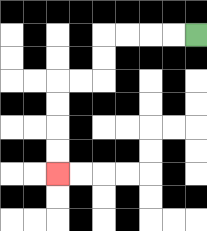{'start': '[8, 1]', 'end': '[2, 7]', 'path_directions': 'L,L,L,L,D,D,L,L,D,D,D,D', 'path_coordinates': '[[8, 1], [7, 1], [6, 1], [5, 1], [4, 1], [4, 2], [4, 3], [3, 3], [2, 3], [2, 4], [2, 5], [2, 6], [2, 7]]'}